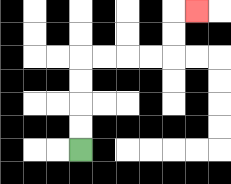{'start': '[3, 6]', 'end': '[8, 0]', 'path_directions': 'U,U,U,U,R,R,R,R,U,U,R', 'path_coordinates': '[[3, 6], [3, 5], [3, 4], [3, 3], [3, 2], [4, 2], [5, 2], [6, 2], [7, 2], [7, 1], [7, 0], [8, 0]]'}